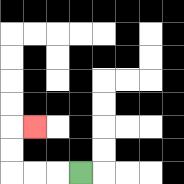{'start': '[3, 7]', 'end': '[1, 5]', 'path_directions': 'L,L,L,U,U,R', 'path_coordinates': '[[3, 7], [2, 7], [1, 7], [0, 7], [0, 6], [0, 5], [1, 5]]'}